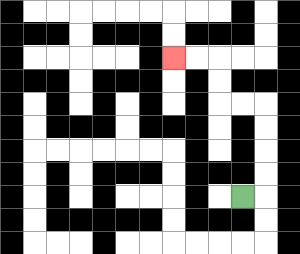{'start': '[10, 8]', 'end': '[7, 2]', 'path_directions': 'R,U,U,U,U,L,L,U,U,L,L', 'path_coordinates': '[[10, 8], [11, 8], [11, 7], [11, 6], [11, 5], [11, 4], [10, 4], [9, 4], [9, 3], [9, 2], [8, 2], [7, 2]]'}